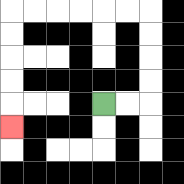{'start': '[4, 4]', 'end': '[0, 5]', 'path_directions': 'R,R,U,U,U,U,L,L,L,L,L,L,D,D,D,D,D', 'path_coordinates': '[[4, 4], [5, 4], [6, 4], [6, 3], [6, 2], [6, 1], [6, 0], [5, 0], [4, 0], [3, 0], [2, 0], [1, 0], [0, 0], [0, 1], [0, 2], [0, 3], [0, 4], [0, 5]]'}